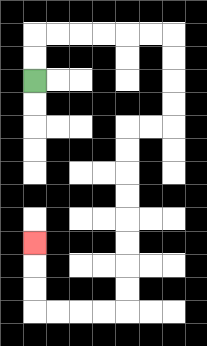{'start': '[1, 3]', 'end': '[1, 10]', 'path_directions': 'U,U,R,R,R,R,R,R,D,D,D,D,L,L,D,D,D,D,D,D,D,D,L,L,L,L,U,U,U', 'path_coordinates': '[[1, 3], [1, 2], [1, 1], [2, 1], [3, 1], [4, 1], [5, 1], [6, 1], [7, 1], [7, 2], [7, 3], [7, 4], [7, 5], [6, 5], [5, 5], [5, 6], [5, 7], [5, 8], [5, 9], [5, 10], [5, 11], [5, 12], [5, 13], [4, 13], [3, 13], [2, 13], [1, 13], [1, 12], [1, 11], [1, 10]]'}